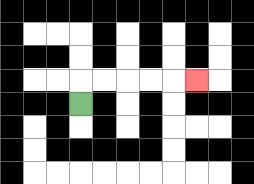{'start': '[3, 4]', 'end': '[8, 3]', 'path_directions': 'U,R,R,R,R,R', 'path_coordinates': '[[3, 4], [3, 3], [4, 3], [5, 3], [6, 3], [7, 3], [8, 3]]'}